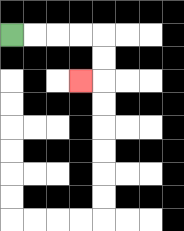{'start': '[0, 1]', 'end': '[3, 3]', 'path_directions': 'R,R,R,R,D,D,L', 'path_coordinates': '[[0, 1], [1, 1], [2, 1], [3, 1], [4, 1], [4, 2], [4, 3], [3, 3]]'}